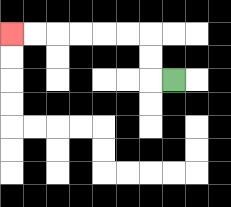{'start': '[7, 3]', 'end': '[0, 1]', 'path_directions': 'L,U,U,L,L,L,L,L,L', 'path_coordinates': '[[7, 3], [6, 3], [6, 2], [6, 1], [5, 1], [4, 1], [3, 1], [2, 1], [1, 1], [0, 1]]'}